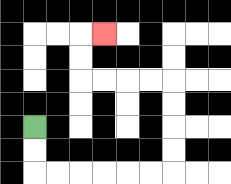{'start': '[1, 5]', 'end': '[4, 1]', 'path_directions': 'D,D,R,R,R,R,R,R,U,U,U,U,L,L,L,L,U,U,R', 'path_coordinates': '[[1, 5], [1, 6], [1, 7], [2, 7], [3, 7], [4, 7], [5, 7], [6, 7], [7, 7], [7, 6], [7, 5], [7, 4], [7, 3], [6, 3], [5, 3], [4, 3], [3, 3], [3, 2], [3, 1], [4, 1]]'}